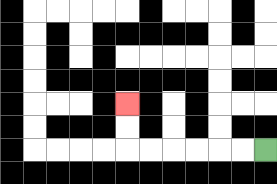{'start': '[11, 6]', 'end': '[5, 4]', 'path_directions': 'L,L,L,L,L,L,U,U', 'path_coordinates': '[[11, 6], [10, 6], [9, 6], [8, 6], [7, 6], [6, 6], [5, 6], [5, 5], [5, 4]]'}